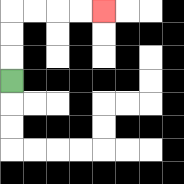{'start': '[0, 3]', 'end': '[4, 0]', 'path_directions': 'U,U,U,R,R,R,R', 'path_coordinates': '[[0, 3], [0, 2], [0, 1], [0, 0], [1, 0], [2, 0], [3, 0], [4, 0]]'}